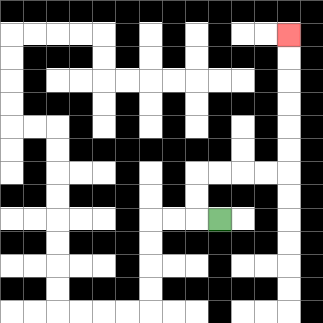{'start': '[9, 9]', 'end': '[12, 1]', 'path_directions': 'L,U,U,R,R,R,R,U,U,U,U,U,U', 'path_coordinates': '[[9, 9], [8, 9], [8, 8], [8, 7], [9, 7], [10, 7], [11, 7], [12, 7], [12, 6], [12, 5], [12, 4], [12, 3], [12, 2], [12, 1]]'}